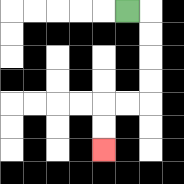{'start': '[5, 0]', 'end': '[4, 6]', 'path_directions': 'R,D,D,D,D,L,L,D,D', 'path_coordinates': '[[5, 0], [6, 0], [6, 1], [6, 2], [6, 3], [6, 4], [5, 4], [4, 4], [4, 5], [4, 6]]'}